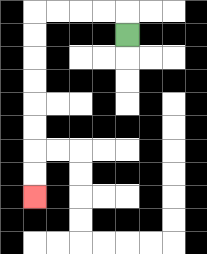{'start': '[5, 1]', 'end': '[1, 8]', 'path_directions': 'U,L,L,L,L,D,D,D,D,D,D,D,D', 'path_coordinates': '[[5, 1], [5, 0], [4, 0], [3, 0], [2, 0], [1, 0], [1, 1], [1, 2], [1, 3], [1, 4], [1, 5], [1, 6], [1, 7], [1, 8]]'}